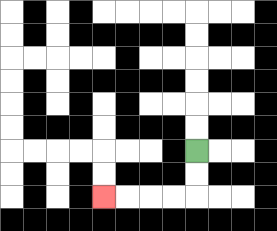{'start': '[8, 6]', 'end': '[4, 8]', 'path_directions': 'D,D,L,L,L,L', 'path_coordinates': '[[8, 6], [8, 7], [8, 8], [7, 8], [6, 8], [5, 8], [4, 8]]'}